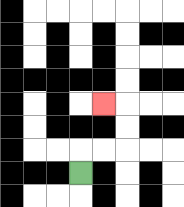{'start': '[3, 7]', 'end': '[4, 4]', 'path_directions': 'U,R,R,U,U,L', 'path_coordinates': '[[3, 7], [3, 6], [4, 6], [5, 6], [5, 5], [5, 4], [4, 4]]'}